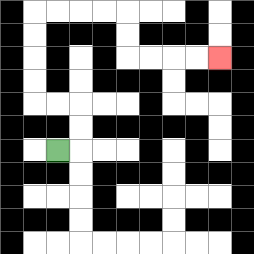{'start': '[2, 6]', 'end': '[9, 2]', 'path_directions': 'R,U,U,L,L,U,U,U,U,R,R,R,R,D,D,R,R,R,R', 'path_coordinates': '[[2, 6], [3, 6], [3, 5], [3, 4], [2, 4], [1, 4], [1, 3], [1, 2], [1, 1], [1, 0], [2, 0], [3, 0], [4, 0], [5, 0], [5, 1], [5, 2], [6, 2], [7, 2], [8, 2], [9, 2]]'}